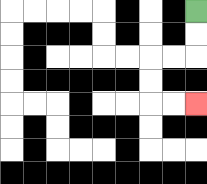{'start': '[8, 0]', 'end': '[8, 4]', 'path_directions': 'D,D,L,L,D,D,R,R', 'path_coordinates': '[[8, 0], [8, 1], [8, 2], [7, 2], [6, 2], [6, 3], [6, 4], [7, 4], [8, 4]]'}